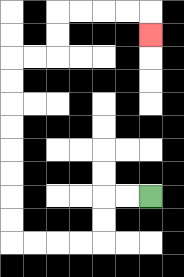{'start': '[6, 8]', 'end': '[6, 1]', 'path_directions': 'L,L,D,D,L,L,L,L,U,U,U,U,U,U,U,U,R,R,U,U,R,R,R,R,D', 'path_coordinates': '[[6, 8], [5, 8], [4, 8], [4, 9], [4, 10], [3, 10], [2, 10], [1, 10], [0, 10], [0, 9], [0, 8], [0, 7], [0, 6], [0, 5], [0, 4], [0, 3], [0, 2], [1, 2], [2, 2], [2, 1], [2, 0], [3, 0], [4, 0], [5, 0], [6, 0], [6, 1]]'}